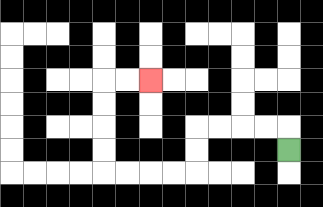{'start': '[12, 6]', 'end': '[6, 3]', 'path_directions': 'U,L,L,L,L,D,D,L,L,L,L,U,U,U,U,R,R', 'path_coordinates': '[[12, 6], [12, 5], [11, 5], [10, 5], [9, 5], [8, 5], [8, 6], [8, 7], [7, 7], [6, 7], [5, 7], [4, 7], [4, 6], [4, 5], [4, 4], [4, 3], [5, 3], [6, 3]]'}